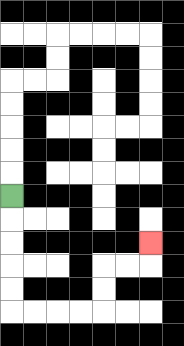{'start': '[0, 8]', 'end': '[6, 10]', 'path_directions': 'D,D,D,D,D,R,R,R,R,U,U,R,R,U', 'path_coordinates': '[[0, 8], [0, 9], [0, 10], [0, 11], [0, 12], [0, 13], [1, 13], [2, 13], [3, 13], [4, 13], [4, 12], [4, 11], [5, 11], [6, 11], [6, 10]]'}